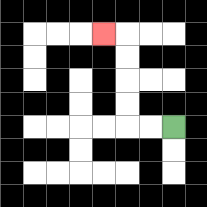{'start': '[7, 5]', 'end': '[4, 1]', 'path_directions': 'L,L,U,U,U,U,L', 'path_coordinates': '[[7, 5], [6, 5], [5, 5], [5, 4], [5, 3], [5, 2], [5, 1], [4, 1]]'}